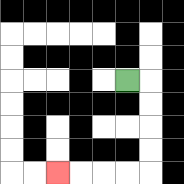{'start': '[5, 3]', 'end': '[2, 7]', 'path_directions': 'R,D,D,D,D,L,L,L,L', 'path_coordinates': '[[5, 3], [6, 3], [6, 4], [6, 5], [6, 6], [6, 7], [5, 7], [4, 7], [3, 7], [2, 7]]'}